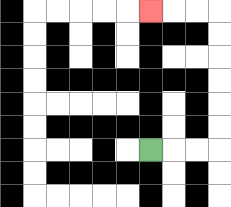{'start': '[6, 6]', 'end': '[6, 0]', 'path_directions': 'R,R,R,U,U,U,U,U,U,L,L,L', 'path_coordinates': '[[6, 6], [7, 6], [8, 6], [9, 6], [9, 5], [9, 4], [9, 3], [9, 2], [9, 1], [9, 0], [8, 0], [7, 0], [6, 0]]'}